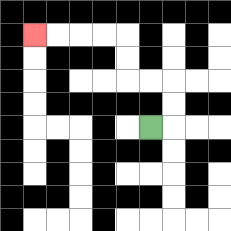{'start': '[6, 5]', 'end': '[1, 1]', 'path_directions': 'R,U,U,L,L,U,U,L,L,L,L', 'path_coordinates': '[[6, 5], [7, 5], [7, 4], [7, 3], [6, 3], [5, 3], [5, 2], [5, 1], [4, 1], [3, 1], [2, 1], [1, 1]]'}